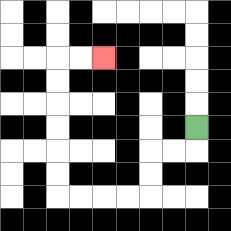{'start': '[8, 5]', 'end': '[4, 2]', 'path_directions': 'D,L,L,D,D,L,L,L,L,U,U,U,U,U,U,R,R', 'path_coordinates': '[[8, 5], [8, 6], [7, 6], [6, 6], [6, 7], [6, 8], [5, 8], [4, 8], [3, 8], [2, 8], [2, 7], [2, 6], [2, 5], [2, 4], [2, 3], [2, 2], [3, 2], [4, 2]]'}